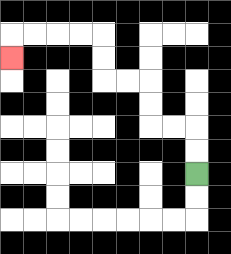{'start': '[8, 7]', 'end': '[0, 2]', 'path_directions': 'U,U,L,L,U,U,L,L,U,U,L,L,L,L,D', 'path_coordinates': '[[8, 7], [8, 6], [8, 5], [7, 5], [6, 5], [6, 4], [6, 3], [5, 3], [4, 3], [4, 2], [4, 1], [3, 1], [2, 1], [1, 1], [0, 1], [0, 2]]'}